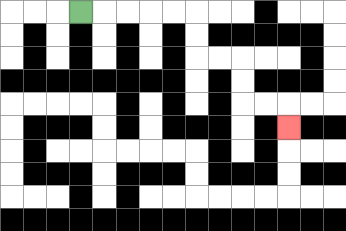{'start': '[3, 0]', 'end': '[12, 5]', 'path_directions': 'R,R,R,R,R,D,D,R,R,D,D,R,R,D', 'path_coordinates': '[[3, 0], [4, 0], [5, 0], [6, 0], [7, 0], [8, 0], [8, 1], [8, 2], [9, 2], [10, 2], [10, 3], [10, 4], [11, 4], [12, 4], [12, 5]]'}